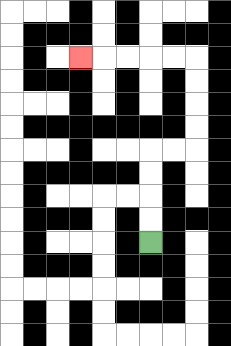{'start': '[6, 10]', 'end': '[3, 2]', 'path_directions': 'U,U,U,U,R,R,U,U,U,U,L,L,L,L,L', 'path_coordinates': '[[6, 10], [6, 9], [6, 8], [6, 7], [6, 6], [7, 6], [8, 6], [8, 5], [8, 4], [8, 3], [8, 2], [7, 2], [6, 2], [5, 2], [4, 2], [3, 2]]'}